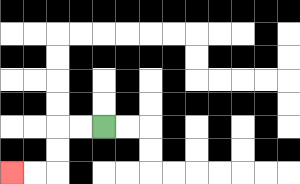{'start': '[4, 5]', 'end': '[0, 7]', 'path_directions': 'L,L,D,D,L,L', 'path_coordinates': '[[4, 5], [3, 5], [2, 5], [2, 6], [2, 7], [1, 7], [0, 7]]'}